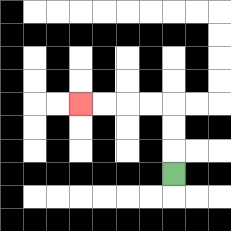{'start': '[7, 7]', 'end': '[3, 4]', 'path_directions': 'U,U,U,L,L,L,L', 'path_coordinates': '[[7, 7], [7, 6], [7, 5], [7, 4], [6, 4], [5, 4], [4, 4], [3, 4]]'}